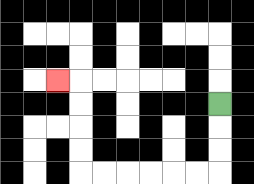{'start': '[9, 4]', 'end': '[2, 3]', 'path_directions': 'D,D,D,L,L,L,L,L,L,U,U,U,U,L', 'path_coordinates': '[[9, 4], [9, 5], [9, 6], [9, 7], [8, 7], [7, 7], [6, 7], [5, 7], [4, 7], [3, 7], [3, 6], [3, 5], [3, 4], [3, 3], [2, 3]]'}